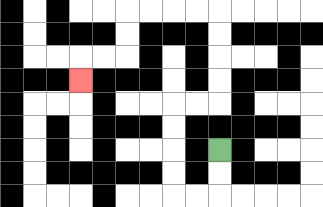{'start': '[9, 6]', 'end': '[3, 3]', 'path_directions': 'D,D,L,L,U,U,U,U,R,R,U,U,U,U,L,L,L,L,D,D,L,L,D', 'path_coordinates': '[[9, 6], [9, 7], [9, 8], [8, 8], [7, 8], [7, 7], [7, 6], [7, 5], [7, 4], [8, 4], [9, 4], [9, 3], [9, 2], [9, 1], [9, 0], [8, 0], [7, 0], [6, 0], [5, 0], [5, 1], [5, 2], [4, 2], [3, 2], [3, 3]]'}